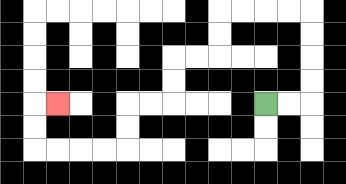{'start': '[11, 4]', 'end': '[2, 4]', 'path_directions': 'R,R,U,U,U,U,L,L,L,L,D,D,L,L,D,D,L,L,D,D,L,L,L,L,U,U,R', 'path_coordinates': '[[11, 4], [12, 4], [13, 4], [13, 3], [13, 2], [13, 1], [13, 0], [12, 0], [11, 0], [10, 0], [9, 0], [9, 1], [9, 2], [8, 2], [7, 2], [7, 3], [7, 4], [6, 4], [5, 4], [5, 5], [5, 6], [4, 6], [3, 6], [2, 6], [1, 6], [1, 5], [1, 4], [2, 4]]'}